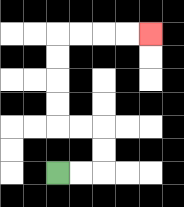{'start': '[2, 7]', 'end': '[6, 1]', 'path_directions': 'R,R,U,U,L,L,U,U,U,U,R,R,R,R', 'path_coordinates': '[[2, 7], [3, 7], [4, 7], [4, 6], [4, 5], [3, 5], [2, 5], [2, 4], [2, 3], [2, 2], [2, 1], [3, 1], [4, 1], [5, 1], [6, 1]]'}